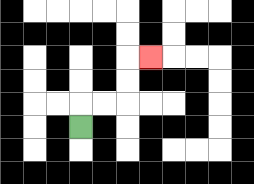{'start': '[3, 5]', 'end': '[6, 2]', 'path_directions': 'U,R,R,U,U,R', 'path_coordinates': '[[3, 5], [3, 4], [4, 4], [5, 4], [5, 3], [5, 2], [6, 2]]'}